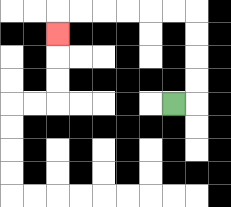{'start': '[7, 4]', 'end': '[2, 1]', 'path_directions': 'R,U,U,U,U,L,L,L,L,L,L,D', 'path_coordinates': '[[7, 4], [8, 4], [8, 3], [8, 2], [8, 1], [8, 0], [7, 0], [6, 0], [5, 0], [4, 0], [3, 0], [2, 0], [2, 1]]'}